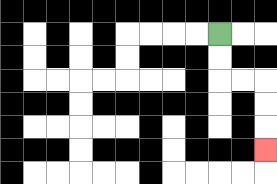{'start': '[9, 1]', 'end': '[11, 6]', 'path_directions': 'D,D,R,R,D,D,D', 'path_coordinates': '[[9, 1], [9, 2], [9, 3], [10, 3], [11, 3], [11, 4], [11, 5], [11, 6]]'}